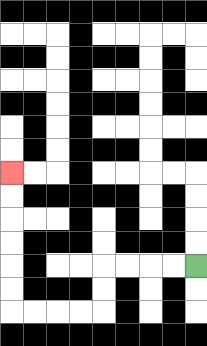{'start': '[8, 11]', 'end': '[0, 7]', 'path_directions': 'L,L,L,L,D,D,L,L,L,L,U,U,U,U,U,U', 'path_coordinates': '[[8, 11], [7, 11], [6, 11], [5, 11], [4, 11], [4, 12], [4, 13], [3, 13], [2, 13], [1, 13], [0, 13], [0, 12], [0, 11], [0, 10], [0, 9], [0, 8], [0, 7]]'}